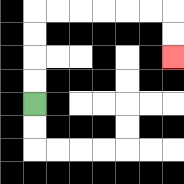{'start': '[1, 4]', 'end': '[7, 2]', 'path_directions': 'U,U,U,U,R,R,R,R,R,R,D,D', 'path_coordinates': '[[1, 4], [1, 3], [1, 2], [1, 1], [1, 0], [2, 0], [3, 0], [4, 0], [5, 0], [6, 0], [7, 0], [7, 1], [7, 2]]'}